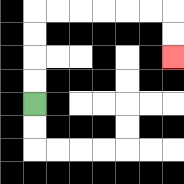{'start': '[1, 4]', 'end': '[7, 2]', 'path_directions': 'U,U,U,U,R,R,R,R,R,R,D,D', 'path_coordinates': '[[1, 4], [1, 3], [1, 2], [1, 1], [1, 0], [2, 0], [3, 0], [4, 0], [5, 0], [6, 0], [7, 0], [7, 1], [7, 2]]'}